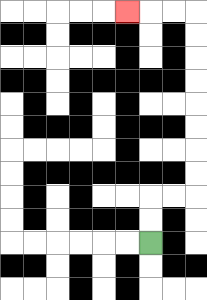{'start': '[6, 10]', 'end': '[5, 0]', 'path_directions': 'U,U,R,R,U,U,U,U,U,U,U,U,L,L,L', 'path_coordinates': '[[6, 10], [6, 9], [6, 8], [7, 8], [8, 8], [8, 7], [8, 6], [8, 5], [8, 4], [8, 3], [8, 2], [8, 1], [8, 0], [7, 0], [6, 0], [5, 0]]'}